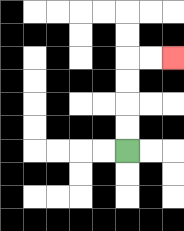{'start': '[5, 6]', 'end': '[7, 2]', 'path_directions': 'U,U,U,U,R,R', 'path_coordinates': '[[5, 6], [5, 5], [5, 4], [5, 3], [5, 2], [6, 2], [7, 2]]'}